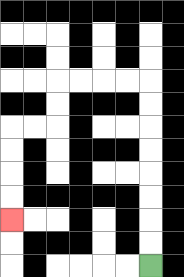{'start': '[6, 11]', 'end': '[0, 9]', 'path_directions': 'U,U,U,U,U,U,U,U,L,L,L,L,D,D,L,L,D,D,D,D', 'path_coordinates': '[[6, 11], [6, 10], [6, 9], [6, 8], [6, 7], [6, 6], [6, 5], [6, 4], [6, 3], [5, 3], [4, 3], [3, 3], [2, 3], [2, 4], [2, 5], [1, 5], [0, 5], [0, 6], [0, 7], [0, 8], [0, 9]]'}